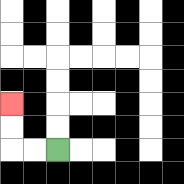{'start': '[2, 6]', 'end': '[0, 4]', 'path_directions': 'L,L,U,U', 'path_coordinates': '[[2, 6], [1, 6], [0, 6], [0, 5], [0, 4]]'}